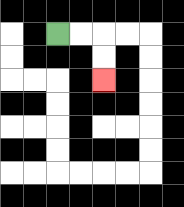{'start': '[2, 1]', 'end': '[4, 3]', 'path_directions': 'R,R,D,D', 'path_coordinates': '[[2, 1], [3, 1], [4, 1], [4, 2], [4, 3]]'}